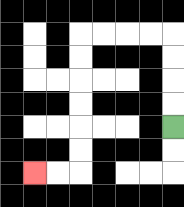{'start': '[7, 5]', 'end': '[1, 7]', 'path_directions': 'U,U,U,U,L,L,L,L,D,D,D,D,D,D,L,L', 'path_coordinates': '[[7, 5], [7, 4], [7, 3], [7, 2], [7, 1], [6, 1], [5, 1], [4, 1], [3, 1], [3, 2], [3, 3], [3, 4], [3, 5], [3, 6], [3, 7], [2, 7], [1, 7]]'}